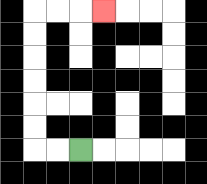{'start': '[3, 6]', 'end': '[4, 0]', 'path_directions': 'L,L,U,U,U,U,U,U,R,R,R', 'path_coordinates': '[[3, 6], [2, 6], [1, 6], [1, 5], [1, 4], [1, 3], [1, 2], [1, 1], [1, 0], [2, 0], [3, 0], [4, 0]]'}